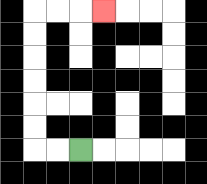{'start': '[3, 6]', 'end': '[4, 0]', 'path_directions': 'L,L,U,U,U,U,U,U,R,R,R', 'path_coordinates': '[[3, 6], [2, 6], [1, 6], [1, 5], [1, 4], [1, 3], [1, 2], [1, 1], [1, 0], [2, 0], [3, 0], [4, 0]]'}